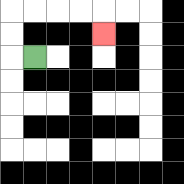{'start': '[1, 2]', 'end': '[4, 1]', 'path_directions': 'L,U,U,R,R,R,R,D', 'path_coordinates': '[[1, 2], [0, 2], [0, 1], [0, 0], [1, 0], [2, 0], [3, 0], [4, 0], [4, 1]]'}